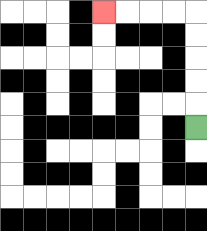{'start': '[8, 5]', 'end': '[4, 0]', 'path_directions': 'U,U,U,U,U,L,L,L,L', 'path_coordinates': '[[8, 5], [8, 4], [8, 3], [8, 2], [8, 1], [8, 0], [7, 0], [6, 0], [5, 0], [4, 0]]'}